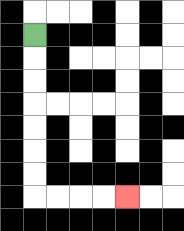{'start': '[1, 1]', 'end': '[5, 8]', 'path_directions': 'D,D,D,D,D,D,D,R,R,R,R', 'path_coordinates': '[[1, 1], [1, 2], [1, 3], [1, 4], [1, 5], [1, 6], [1, 7], [1, 8], [2, 8], [3, 8], [4, 8], [5, 8]]'}